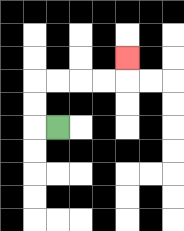{'start': '[2, 5]', 'end': '[5, 2]', 'path_directions': 'L,U,U,R,R,R,R,U', 'path_coordinates': '[[2, 5], [1, 5], [1, 4], [1, 3], [2, 3], [3, 3], [4, 3], [5, 3], [5, 2]]'}